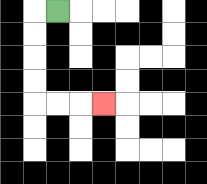{'start': '[2, 0]', 'end': '[4, 4]', 'path_directions': 'L,D,D,D,D,R,R,R', 'path_coordinates': '[[2, 0], [1, 0], [1, 1], [1, 2], [1, 3], [1, 4], [2, 4], [3, 4], [4, 4]]'}